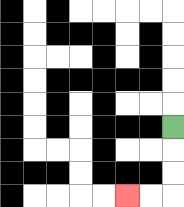{'start': '[7, 5]', 'end': '[5, 8]', 'path_directions': 'D,D,D,L,L', 'path_coordinates': '[[7, 5], [7, 6], [7, 7], [7, 8], [6, 8], [5, 8]]'}